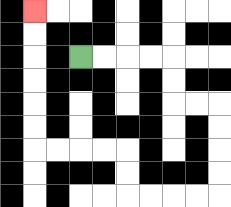{'start': '[3, 2]', 'end': '[1, 0]', 'path_directions': 'R,R,R,R,D,D,R,R,D,D,D,D,L,L,L,L,U,U,L,L,L,L,U,U,U,U,U,U', 'path_coordinates': '[[3, 2], [4, 2], [5, 2], [6, 2], [7, 2], [7, 3], [7, 4], [8, 4], [9, 4], [9, 5], [9, 6], [9, 7], [9, 8], [8, 8], [7, 8], [6, 8], [5, 8], [5, 7], [5, 6], [4, 6], [3, 6], [2, 6], [1, 6], [1, 5], [1, 4], [1, 3], [1, 2], [1, 1], [1, 0]]'}